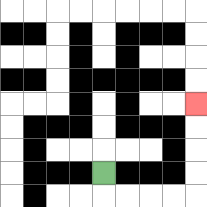{'start': '[4, 7]', 'end': '[8, 4]', 'path_directions': 'D,R,R,R,R,U,U,U,U', 'path_coordinates': '[[4, 7], [4, 8], [5, 8], [6, 8], [7, 8], [8, 8], [8, 7], [8, 6], [8, 5], [8, 4]]'}